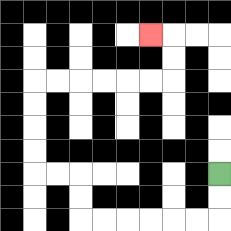{'start': '[9, 7]', 'end': '[6, 1]', 'path_directions': 'D,D,L,L,L,L,L,L,U,U,L,L,U,U,U,U,R,R,R,R,R,R,U,U,L', 'path_coordinates': '[[9, 7], [9, 8], [9, 9], [8, 9], [7, 9], [6, 9], [5, 9], [4, 9], [3, 9], [3, 8], [3, 7], [2, 7], [1, 7], [1, 6], [1, 5], [1, 4], [1, 3], [2, 3], [3, 3], [4, 3], [5, 3], [6, 3], [7, 3], [7, 2], [7, 1], [6, 1]]'}